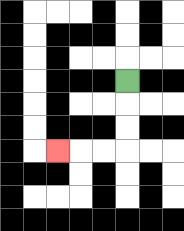{'start': '[5, 3]', 'end': '[2, 6]', 'path_directions': 'D,D,D,L,L,L', 'path_coordinates': '[[5, 3], [5, 4], [5, 5], [5, 6], [4, 6], [3, 6], [2, 6]]'}